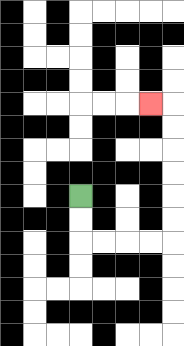{'start': '[3, 8]', 'end': '[6, 4]', 'path_directions': 'D,D,R,R,R,R,U,U,U,U,U,U,L', 'path_coordinates': '[[3, 8], [3, 9], [3, 10], [4, 10], [5, 10], [6, 10], [7, 10], [7, 9], [7, 8], [7, 7], [7, 6], [7, 5], [7, 4], [6, 4]]'}